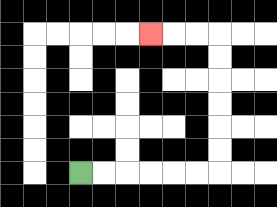{'start': '[3, 7]', 'end': '[6, 1]', 'path_directions': 'R,R,R,R,R,R,U,U,U,U,U,U,L,L,L', 'path_coordinates': '[[3, 7], [4, 7], [5, 7], [6, 7], [7, 7], [8, 7], [9, 7], [9, 6], [9, 5], [9, 4], [9, 3], [9, 2], [9, 1], [8, 1], [7, 1], [6, 1]]'}